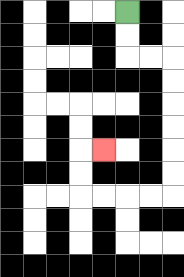{'start': '[5, 0]', 'end': '[4, 6]', 'path_directions': 'D,D,R,R,D,D,D,D,D,D,L,L,L,L,U,U,R', 'path_coordinates': '[[5, 0], [5, 1], [5, 2], [6, 2], [7, 2], [7, 3], [7, 4], [7, 5], [7, 6], [7, 7], [7, 8], [6, 8], [5, 8], [4, 8], [3, 8], [3, 7], [3, 6], [4, 6]]'}